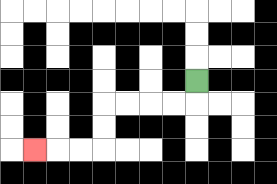{'start': '[8, 3]', 'end': '[1, 6]', 'path_directions': 'D,L,L,L,L,D,D,L,L,L', 'path_coordinates': '[[8, 3], [8, 4], [7, 4], [6, 4], [5, 4], [4, 4], [4, 5], [4, 6], [3, 6], [2, 6], [1, 6]]'}